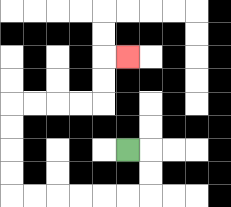{'start': '[5, 6]', 'end': '[5, 2]', 'path_directions': 'R,D,D,L,L,L,L,L,L,U,U,U,U,R,R,R,R,U,U,R', 'path_coordinates': '[[5, 6], [6, 6], [6, 7], [6, 8], [5, 8], [4, 8], [3, 8], [2, 8], [1, 8], [0, 8], [0, 7], [0, 6], [0, 5], [0, 4], [1, 4], [2, 4], [3, 4], [4, 4], [4, 3], [4, 2], [5, 2]]'}